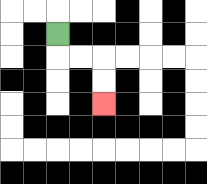{'start': '[2, 1]', 'end': '[4, 4]', 'path_directions': 'D,R,R,D,D', 'path_coordinates': '[[2, 1], [2, 2], [3, 2], [4, 2], [4, 3], [4, 4]]'}